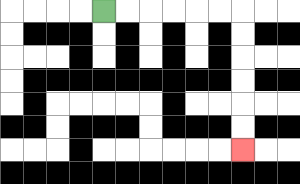{'start': '[4, 0]', 'end': '[10, 6]', 'path_directions': 'R,R,R,R,R,R,D,D,D,D,D,D', 'path_coordinates': '[[4, 0], [5, 0], [6, 0], [7, 0], [8, 0], [9, 0], [10, 0], [10, 1], [10, 2], [10, 3], [10, 4], [10, 5], [10, 6]]'}